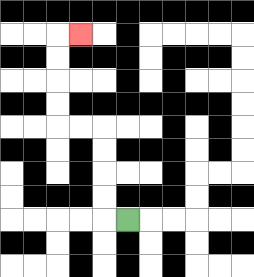{'start': '[5, 9]', 'end': '[3, 1]', 'path_directions': 'L,U,U,U,U,L,L,U,U,U,U,R', 'path_coordinates': '[[5, 9], [4, 9], [4, 8], [4, 7], [4, 6], [4, 5], [3, 5], [2, 5], [2, 4], [2, 3], [2, 2], [2, 1], [3, 1]]'}